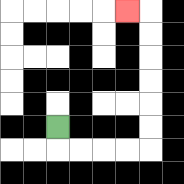{'start': '[2, 5]', 'end': '[5, 0]', 'path_directions': 'D,R,R,R,R,U,U,U,U,U,U,L', 'path_coordinates': '[[2, 5], [2, 6], [3, 6], [4, 6], [5, 6], [6, 6], [6, 5], [6, 4], [6, 3], [6, 2], [6, 1], [6, 0], [5, 0]]'}